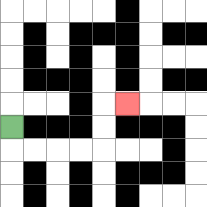{'start': '[0, 5]', 'end': '[5, 4]', 'path_directions': 'D,R,R,R,R,U,U,R', 'path_coordinates': '[[0, 5], [0, 6], [1, 6], [2, 6], [3, 6], [4, 6], [4, 5], [4, 4], [5, 4]]'}